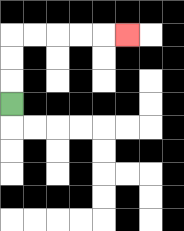{'start': '[0, 4]', 'end': '[5, 1]', 'path_directions': 'U,U,U,R,R,R,R,R', 'path_coordinates': '[[0, 4], [0, 3], [0, 2], [0, 1], [1, 1], [2, 1], [3, 1], [4, 1], [5, 1]]'}